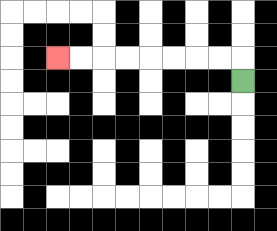{'start': '[10, 3]', 'end': '[2, 2]', 'path_directions': 'U,L,L,L,L,L,L,L,L', 'path_coordinates': '[[10, 3], [10, 2], [9, 2], [8, 2], [7, 2], [6, 2], [5, 2], [4, 2], [3, 2], [2, 2]]'}